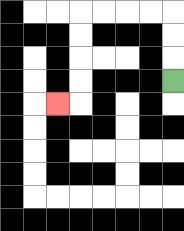{'start': '[7, 3]', 'end': '[2, 4]', 'path_directions': 'U,U,U,L,L,L,L,D,D,D,D,L', 'path_coordinates': '[[7, 3], [7, 2], [7, 1], [7, 0], [6, 0], [5, 0], [4, 0], [3, 0], [3, 1], [3, 2], [3, 3], [3, 4], [2, 4]]'}